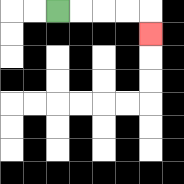{'start': '[2, 0]', 'end': '[6, 1]', 'path_directions': 'R,R,R,R,D', 'path_coordinates': '[[2, 0], [3, 0], [4, 0], [5, 0], [6, 0], [6, 1]]'}